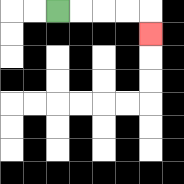{'start': '[2, 0]', 'end': '[6, 1]', 'path_directions': 'R,R,R,R,D', 'path_coordinates': '[[2, 0], [3, 0], [4, 0], [5, 0], [6, 0], [6, 1]]'}